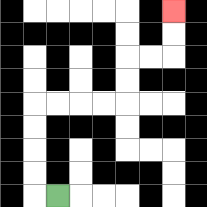{'start': '[2, 8]', 'end': '[7, 0]', 'path_directions': 'L,U,U,U,U,R,R,R,R,U,U,R,R,U,U', 'path_coordinates': '[[2, 8], [1, 8], [1, 7], [1, 6], [1, 5], [1, 4], [2, 4], [3, 4], [4, 4], [5, 4], [5, 3], [5, 2], [6, 2], [7, 2], [7, 1], [7, 0]]'}